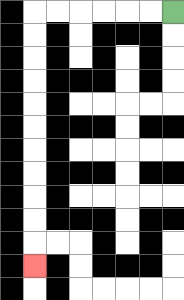{'start': '[7, 0]', 'end': '[1, 11]', 'path_directions': 'L,L,L,L,L,L,D,D,D,D,D,D,D,D,D,D,D', 'path_coordinates': '[[7, 0], [6, 0], [5, 0], [4, 0], [3, 0], [2, 0], [1, 0], [1, 1], [1, 2], [1, 3], [1, 4], [1, 5], [1, 6], [1, 7], [1, 8], [1, 9], [1, 10], [1, 11]]'}